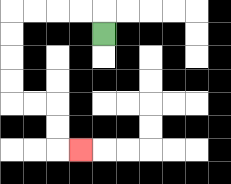{'start': '[4, 1]', 'end': '[3, 6]', 'path_directions': 'U,L,L,L,L,D,D,D,D,R,R,D,D,R', 'path_coordinates': '[[4, 1], [4, 0], [3, 0], [2, 0], [1, 0], [0, 0], [0, 1], [0, 2], [0, 3], [0, 4], [1, 4], [2, 4], [2, 5], [2, 6], [3, 6]]'}